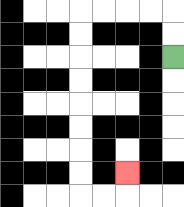{'start': '[7, 2]', 'end': '[5, 7]', 'path_directions': 'U,U,L,L,L,L,D,D,D,D,D,D,D,D,R,R,U', 'path_coordinates': '[[7, 2], [7, 1], [7, 0], [6, 0], [5, 0], [4, 0], [3, 0], [3, 1], [3, 2], [3, 3], [3, 4], [3, 5], [3, 6], [3, 7], [3, 8], [4, 8], [5, 8], [5, 7]]'}